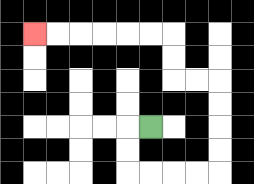{'start': '[6, 5]', 'end': '[1, 1]', 'path_directions': 'L,D,D,R,R,R,R,U,U,U,U,L,L,U,U,L,L,L,L,L,L', 'path_coordinates': '[[6, 5], [5, 5], [5, 6], [5, 7], [6, 7], [7, 7], [8, 7], [9, 7], [9, 6], [9, 5], [9, 4], [9, 3], [8, 3], [7, 3], [7, 2], [7, 1], [6, 1], [5, 1], [4, 1], [3, 1], [2, 1], [1, 1]]'}